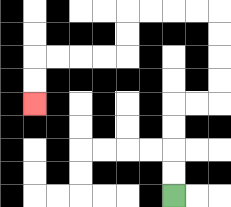{'start': '[7, 8]', 'end': '[1, 4]', 'path_directions': 'U,U,U,U,R,R,U,U,U,U,L,L,L,L,D,D,L,L,L,L,D,D', 'path_coordinates': '[[7, 8], [7, 7], [7, 6], [7, 5], [7, 4], [8, 4], [9, 4], [9, 3], [9, 2], [9, 1], [9, 0], [8, 0], [7, 0], [6, 0], [5, 0], [5, 1], [5, 2], [4, 2], [3, 2], [2, 2], [1, 2], [1, 3], [1, 4]]'}